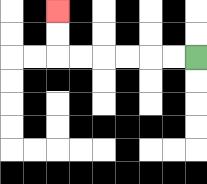{'start': '[8, 2]', 'end': '[2, 0]', 'path_directions': 'L,L,L,L,L,L,U,U', 'path_coordinates': '[[8, 2], [7, 2], [6, 2], [5, 2], [4, 2], [3, 2], [2, 2], [2, 1], [2, 0]]'}